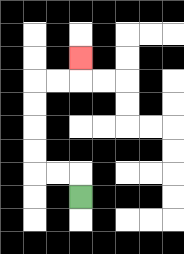{'start': '[3, 8]', 'end': '[3, 2]', 'path_directions': 'U,L,L,U,U,U,U,R,R,U', 'path_coordinates': '[[3, 8], [3, 7], [2, 7], [1, 7], [1, 6], [1, 5], [1, 4], [1, 3], [2, 3], [3, 3], [3, 2]]'}